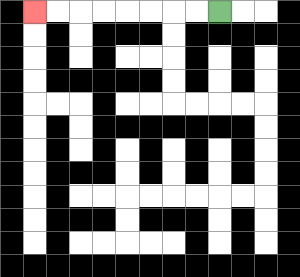{'start': '[9, 0]', 'end': '[1, 0]', 'path_directions': 'L,L,L,L,L,L,L,L', 'path_coordinates': '[[9, 0], [8, 0], [7, 0], [6, 0], [5, 0], [4, 0], [3, 0], [2, 0], [1, 0]]'}